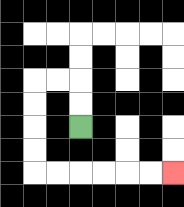{'start': '[3, 5]', 'end': '[7, 7]', 'path_directions': 'U,U,L,L,D,D,D,D,R,R,R,R,R,R', 'path_coordinates': '[[3, 5], [3, 4], [3, 3], [2, 3], [1, 3], [1, 4], [1, 5], [1, 6], [1, 7], [2, 7], [3, 7], [4, 7], [5, 7], [6, 7], [7, 7]]'}